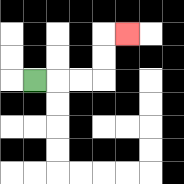{'start': '[1, 3]', 'end': '[5, 1]', 'path_directions': 'R,R,R,U,U,R', 'path_coordinates': '[[1, 3], [2, 3], [3, 3], [4, 3], [4, 2], [4, 1], [5, 1]]'}